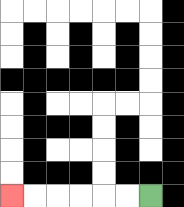{'start': '[6, 8]', 'end': '[0, 8]', 'path_directions': 'L,L,L,L,L,L', 'path_coordinates': '[[6, 8], [5, 8], [4, 8], [3, 8], [2, 8], [1, 8], [0, 8]]'}